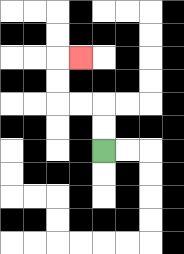{'start': '[4, 6]', 'end': '[3, 2]', 'path_directions': 'U,U,L,L,U,U,R', 'path_coordinates': '[[4, 6], [4, 5], [4, 4], [3, 4], [2, 4], [2, 3], [2, 2], [3, 2]]'}